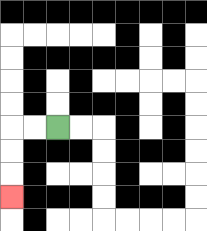{'start': '[2, 5]', 'end': '[0, 8]', 'path_directions': 'L,L,D,D,D', 'path_coordinates': '[[2, 5], [1, 5], [0, 5], [0, 6], [0, 7], [0, 8]]'}